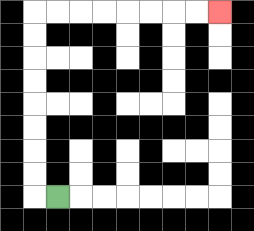{'start': '[2, 8]', 'end': '[9, 0]', 'path_directions': 'L,U,U,U,U,U,U,U,U,R,R,R,R,R,R,R,R', 'path_coordinates': '[[2, 8], [1, 8], [1, 7], [1, 6], [1, 5], [1, 4], [1, 3], [1, 2], [1, 1], [1, 0], [2, 0], [3, 0], [4, 0], [5, 0], [6, 0], [7, 0], [8, 0], [9, 0]]'}